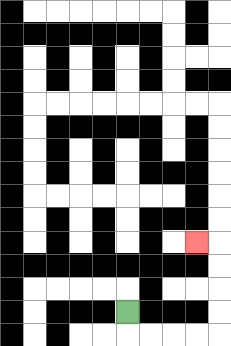{'start': '[5, 13]', 'end': '[8, 10]', 'path_directions': 'D,R,R,R,R,U,U,U,U,L', 'path_coordinates': '[[5, 13], [5, 14], [6, 14], [7, 14], [8, 14], [9, 14], [9, 13], [9, 12], [9, 11], [9, 10], [8, 10]]'}